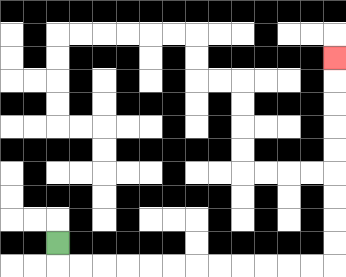{'start': '[2, 10]', 'end': '[14, 2]', 'path_directions': 'D,R,R,R,R,R,R,R,R,R,R,R,R,U,U,U,U,U,U,U,U,U', 'path_coordinates': '[[2, 10], [2, 11], [3, 11], [4, 11], [5, 11], [6, 11], [7, 11], [8, 11], [9, 11], [10, 11], [11, 11], [12, 11], [13, 11], [14, 11], [14, 10], [14, 9], [14, 8], [14, 7], [14, 6], [14, 5], [14, 4], [14, 3], [14, 2]]'}